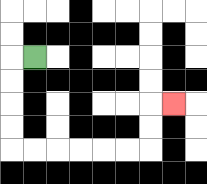{'start': '[1, 2]', 'end': '[7, 4]', 'path_directions': 'L,D,D,D,D,R,R,R,R,R,R,U,U,R', 'path_coordinates': '[[1, 2], [0, 2], [0, 3], [0, 4], [0, 5], [0, 6], [1, 6], [2, 6], [3, 6], [4, 6], [5, 6], [6, 6], [6, 5], [6, 4], [7, 4]]'}